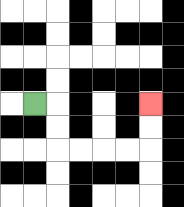{'start': '[1, 4]', 'end': '[6, 4]', 'path_directions': 'R,D,D,R,R,R,R,U,U', 'path_coordinates': '[[1, 4], [2, 4], [2, 5], [2, 6], [3, 6], [4, 6], [5, 6], [6, 6], [6, 5], [6, 4]]'}